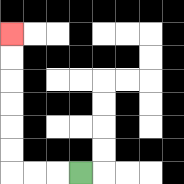{'start': '[3, 7]', 'end': '[0, 1]', 'path_directions': 'L,L,L,U,U,U,U,U,U', 'path_coordinates': '[[3, 7], [2, 7], [1, 7], [0, 7], [0, 6], [0, 5], [0, 4], [0, 3], [0, 2], [0, 1]]'}